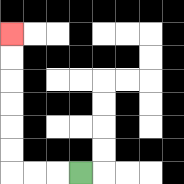{'start': '[3, 7]', 'end': '[0, 1]', 'path_directions': 'L,L,L,U,U,U,U,U,U', 'path_coordinates': '[[3, 7], [2, 7], [1, 7], [0, 7], [0, 6], [0, 5], [0, 4], [0, 3], [0, 2], [0, 1]]'}